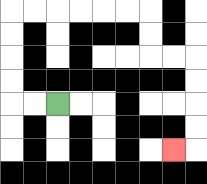{'start': '[2, 4]', 'end': '[7, 6]', 'path_directions': 'L,L,U,U,U,U,R,R,R,R,R,R,D,D,R,R,D,D,D,D,L', 'path_coordinates': '[[2, 4], [1, 4], [0, 4], [0, 3], [0, 2], [0, 1], [0, 0], [1, 0], [2, 0], [3, 0], [4, 0], [5, 0], [6, 0], [6, 1], [6, 2], [7, 2], [8, 2], [8, 3], [8, 4], [8, 5], [8, 6], [7, 6]]'}